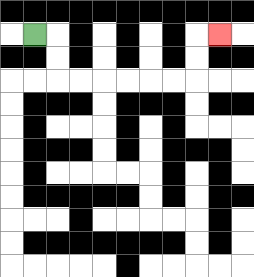{'start': '[1, 1]', 'end': '[9, 1]', 'path_directions': 'R,D,D,R,R,R,R,R,R,U,U,R', 'path_coordinates': '[[1, 1], [2, 1], [2, 2], [2, 3], [3, 3], [4, 3], [5, 3], [6, 3], [7, 3], [8, 3], [8, 2], [8, 1], [9, 1]]'}